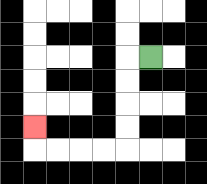{'start': '[6, 2]', 'end': '[1, 5]', 'path_directions': 'L,D,D,D,D,L,L,L,L,U', 'path_coordinates': '[[6, 2], [5, 2], [5, 3], [5, 4], [5, 5], [5, 6], [4, 6], [3, 6], [2, 6], [1, 6], [1, 5]]'}